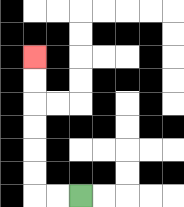{'start': '[3, 8]', 'end': '[1, 2]', 'path_directions': 'L,L,U,U,U,U,U,U', 'path_coordinates': '[[3, 8], [2, 8], [1, 8], [1, 7], [1, 6], [1, 5], [1, 4], [1, 3], [1, 2]]'}